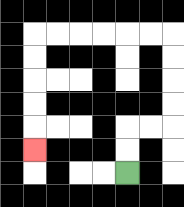{'start': '[5, 7]', 'end': '[1, 6]', 'path_directions': 'U,U,R,R,U,U,U,U,L,L,L,L,L,L,D,D,D,D,D', 'path_coordinates': '[[5, 7], [5, 6], [5, 5], [6, 5], [7, 5], [7, 4], [7, 3], [7, 2], [7, 1], [6, 1], [5, 1], [4, 1], [3, 1], [2, 1], [1, 1], [1, 2], [1, 3], [1, 4], [1, 5], [1, 6]]'}